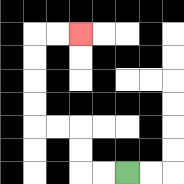{'start': '[5, 7]', 'end': '[3, 1]', 'path_directions': 'L,L,U,U,L,L,U,U,U,U,R,R', 'path_coordinates': '[[5, 7], [4, 7], [3, 7], [3, 6], [3, 5], [2, 5], [1, 5], [1, 4], [1, 3], [1, 2], [1, 1], [2, 1], [3, 1]]'}